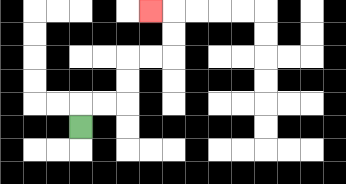{'start': '[3, 5]', 'end': '[6, 0]', 'path_directions': 'U,R,R,U,U,R,R,U,U,L', 'path_coordinates': '[[3, 5], [3, 4], [4, 4], [5, 4], [5, 3], [5, 2], [6, 2], [7, 2], [7, 1], [7, 0], [6, 0]]'}